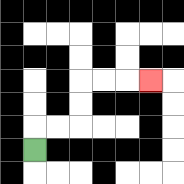{'start': '[1, 6]', 'end': '[6, 3]', 'path_directions': 'U,R,R,U,U,R,R,R', 'path_coordinates': '[[1, 6], [1, 5], [2, 5], [3, 5], [3, 4], [3, 3], [4, 3], [5, 3], [6, 3]]'}